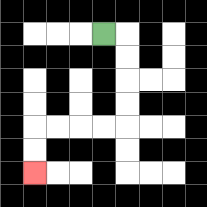{'start': '[4, 1]', 'end': '[1, 7]', 'path_directions': 'R,D,D,D,D,L,L,L,L,D,D', 'path_coordinates': '[[4, 1], [5, 1], [5, 2], [5, 3], [5, 4], [5, 5], [4, 5], [3, 5], [2, 5], [1, 5], [1, 6], [1, 7]]'}